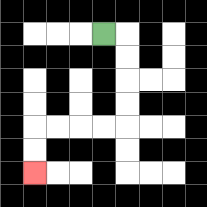{'start': '[4, 1]', 'end': '[1, 7]', 'path_directions': 'R,D,D,D,D,L,L,L,L,D,D', 'path_coordinates': '[[4, 1], [5, 1], [5, 2], [5, 3], [5, 4], [5, 5], [4, 5], [3, 5], [2, 5], [1, 5], [1, 6], [1, 7]]'}